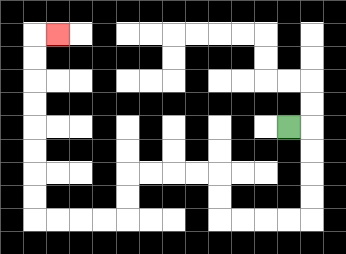{'start': '[12, 5]', 'end': '[2, 1]', 'path_directions': 'R,D,D,D,D,L,L,L,L,U,U,L,L,L,L,D,D,L,L,L,L,U,U,U,U,U,U,U,U,R', 'path_coordinates': '[[12, 5], [13, 5], [13, 6], [13, 7], [13, 8], [13, 9], [12, 9], [11, 9], [10, 9], [9, 9], [9, 8], [9, 7], [8, 7], [7, 7], [6, 7], [5, 7], [5, 8], [5, 9], [4, 9], [3, 9], [2, 9], [1, 9], [1, 8], [1, 7], [1, 6], [1, 5], [1, 4], [1, 3], [1, 2], [1, 1], [2, 1]]'}